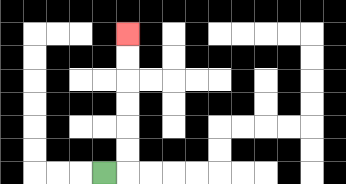{'start': '[4, 7]', 'end': '[5, 1]', 'path_directions': 'R,U,U,U,U,U,U', 'path_coordinates': '[[4, 7], [5, 7], [5, 6], [5, 5], [5, 4], [5, 3], [5, 2], [5, 1]]'}